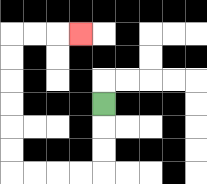{'start': '[4, 4]', 'end': '[3, 1]', 'path_directions': 'D,D,D,L,L,L,L,U,U,U,U,U,U,R,R,R', 'path_coordinates': '[[4, 4], [4, 5], [4, 6], [4, 7], [3, 7], [2, 7], [1, 7], [0, 7], [0, 6], [0, 5], [0, 4], [0, 3], [0, 2], [0, 1], [1, 1], [2, 1], [3, 1]]'}